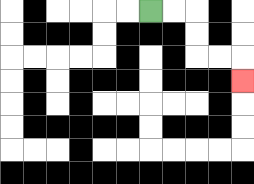{'start': '[6, 0]', 'end': '[10, 3]', 'path_directions': 'R,R,D,D,R,R,D', 'path_coordinates': '[[6, 0], [7, 0], [8, 0], [8, 1], [8, 2], [9, 2], [10, 2], [10, 3]]'}